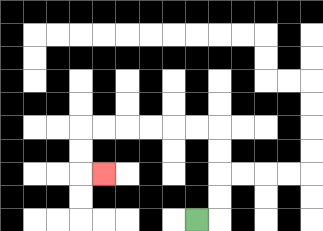{'start': '[8, 9]', 'end': '[4, 7]', 'path_directions': 'R,U,U,U,U,L,L,L,L,L,L,D,D,R', 'path_coordinates': '[[8, 9], [9, 9], [9, 8], [9, 7], [9, 6], [9, 5], [8, 5], [7, 5], [6, 5], [5, 5], [4, 5], [3, 5], [3, 6], [3, 7], [4, 7]]'}